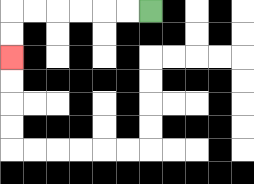{'start': '[6, 0]', 'end': '[0, 2]', 'path_directions': 'L,L,L,L,L,L,D,D', 'path_coordinates': '[[6, 0], [5, 0], [4, 0], [3, 0], [2, 0], [1, 0], [0, 0], [0, 1], [0, 2]]'}